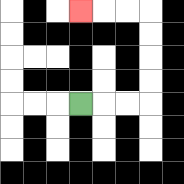{'start': '[3, 4]', 'end': '[3, 0]', 'path_directions': 'R,R,R,U,U,U,U,L,L,L', 'path_coordinates': '[[3, 4], [4, 4], [5, 4], [6, 4], [6, 3], [6, 2], [6, 1], [6, 0], [5, 0], [4, 0], [3, 0]]'}